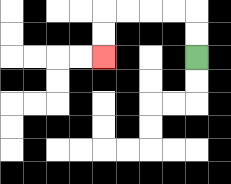{'start': '[8, 2]', 'end': '[4, 2]', 'path_directions': 'U,U,L,L,L,L,D,D', 'path_coordinates': '[[8, 2], [8, 1], [8, 0], [7, 0], [6, 0], [5, 0], [4, 0], [4, 1], [4, 2]]'}